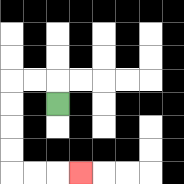{'start': '[2, 4]', 'end': '[3, 7]', 'path_directions': 'U,L,L,D,D,D,D,R,R,R', 'path_coordinates': '[[2, 4], [2, 3], [1, 3], [0, 3], [0, 4], [0, 5], [0, 6], [0, 7], [1, 7], [2, 7], [3, 7]]'}